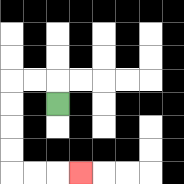{'start': '[2, 4]', 'end': '[3, 7]', 'path_directions': 'U,L,L,D,D,D,D,R,R,R', 'path_coordinates': '[[2, 4], [2, 3], [1, 3], [0, 3], [0, 4], [0, 5], [0, 6], [0, 7], [1, 7], [2, 7], [3, 7]]'}